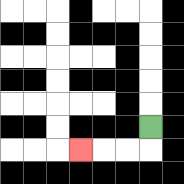{'start': '[6, 5]', 'end': '[3, 6]', 'path_directions': 'D,L,L,L', 'path_coordinates': '[[6, 5], [6, 6], [5, 6], [4, 6], [3, 6]]'}